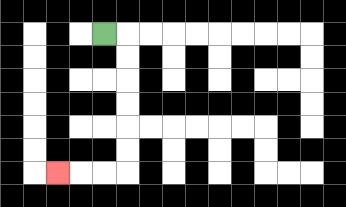{'start': '[4, 1]', 'end': '[2, 7]', 'path_directions': 'R,D,D,D,D,D,D,L,L,L', 'path_coordinates': '[[4, 1], [5, 1], [5, 2], [5, 3], [5, 4], [5, 5], [5, 6], [5, 7], [4, 7], [3, 7], [2, 7]]'}